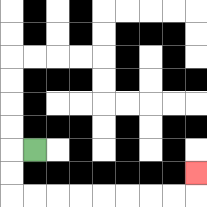{'start': '[1, 6]', 'end': '[8, 7]', 'path_directions': 'L,D,D,R,R,R,R,R,R,R,R,U', 'path_coordinates': '[[1, 6], [0, 6], [0, 7], [0, 8], [1, 8], [2, 8], [3, 8], [4, 8], [5, 8], [6, 8], [7, 8], [8, 8], [8, 7]]'}